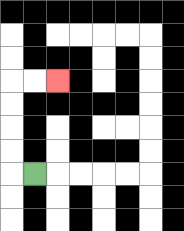{'start': '[1, 7]', 'end': '[2, 3]', 'path_directions': 'L,U,U,U,U,R,R', 'path_coordinates': '[[1, 7], [0, 7], [0, 6], [0, 5], [0, 4], [0, 3], [1, 3], [2, 3]]'}